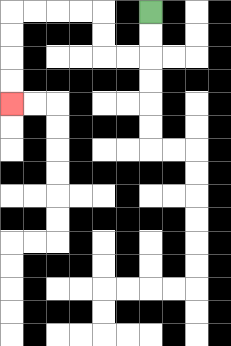{'start': '[6, 0]', 'end': '[0, 4]', 'path_directions': 'D,D,L,L,U,U,L,L,L,L,D,D,D,D', 'path_coordinates': '[[6, 0], [6, 1], [6, 2], [5, 2], [4, 2], [4, 1], [4, 0], [3, 0], [2, 0], [1, 0], [0, 0], [0, 1], [0, 2], [0, 3], [0, 4]]'}